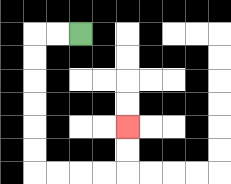{'start': '[3, 1]', 'end': '[5, 5]', 'path_directions': 'L,L,D,D,D,D,D,D,R,R,R,R,U,U', 'path_coordinates': '[[3, 1], [2, 1], [1, 1], [1, 2], [1, 3], [1, 4], [1, 5], [1, 6], [1, 7], [2, 7], [3, 7], [4, 7], [5, 7], [5, 6], [5, 5]]'}